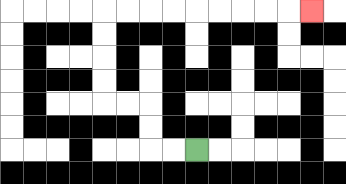{'start': '[8, 6]', 'end': '[13, 0]', 'path_directions': 'L,L,U,U,L,L,U,U,U,U,R,R,R,R,R,R,R,R,R', 'path_coordinates': '[[8, 6], [7, 6], [6, 6], [6, 5], [6, 4], [5, 4], [4, 4], [4, 3], [4, 2], [4, 1], [4, 0], [5, 0], [6, 0], [7, 0], [8, 0], [9, 0], [10, 0], [11, 0], [12, 0], [13, 0]]'}